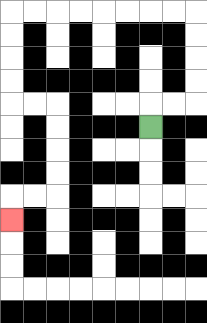{'start': '[6, 5]', 'end': '[0, 9]', 'path_directions': 'U,R,R,U,U,U,U,L,L,L,L,L,L,L,L,D,D,D,D,R,R,D,D,D,D,L,L,D', 'path_coordinates': '[[6, 5], [6, 4], [7, 4], [8, 4], [8, 3], [8, 2], [8, 1], [8, 0], [7, 0], [6, 0], [5, 0], [4, 0], [3, 0], [2, 0], [1, 0], [0, 0], [0, 1], [0, 2], [0, 3], [0, 4], [1, 4], [2, 4], [2, 5], [2, 6], [2, 7], [2, 8], [1, 8], [0, 8], [0, 9]]'}